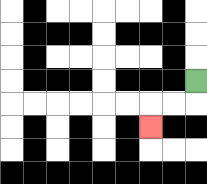{'start': '[8, 3]', 'end': '[6, 5]', 'path_directions': 'D,L,L,D', 'path_coordinates': '[[8, 3], [8, 4], [7, 4], [6, 4], [6, 5]]'}